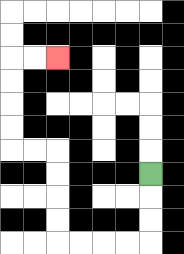{'start': '[6, 7]', 'end': '[2, 2]', 'path_directions': 'D,D,D,L,L,L,L,U,U,U,U,L,L,U,U,U,U,R,R', 'path_coordinates': '[[6, 7], [6, 8], [6, 9], [6, 10], [5, 10], [4, 10], [3, 10], [2, 10], [2, 9], [2, 8], [2, 7], [2, 6], [1, 6], [0, 6], [0, 5], [0, 4], [0, 3], [0, 2], [1, 2], [2, 2]]'}